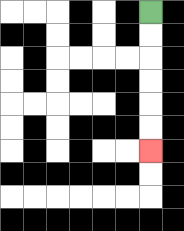{'start': '[6, 0]', 'end': '[6, 6]', 'path_directions': 'D,D,D,D,D,D', 'path_coordinates': '[[6, 0], [6, 1], [6, 2], [6, 3], [6, 4], [6, 5], [6, 6]]'}